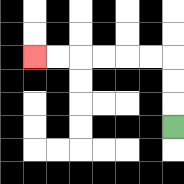{'start': '[7, 5]', 'end': '[1, 2]', 'path_directions': 'U,U,U,L,L,L,L,L,L', 'path_coordinates': '[[7, 5], [7, 4], [7, 3], [7, 2], [6, 2], [5, 2], [4, 2], [3, 2], [2, 2], [1, 2]]'}